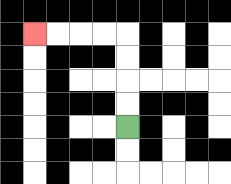{'start': '[5, 5]', 'end': '[1, 1]', 'path_directions': 'U,U,U,U,L,L,L,L', 'path_coordinates': '[[5, 5], [5, 4], [5, 3], [5, 2], [5, 1], [4, 1], [3, 1], [2, 1], [1, 1]]'}